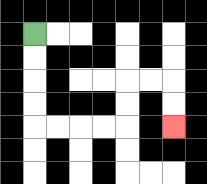{'start': '[1, 1]', 'end': '[7, 5]', 'path_directions': 'D,D,D,D,R,R,R,R,U,U,R,R,D,D', 'path_coordinates': '[[1, 1], [1, 2], [1, 3], [1, 4], [1, 5], [2, 5], [3, 5], [4, 5], [5, 5], [5, 4], [5, 3], [6, 3], [7, 3], [7, 4], [7, 5]]'}